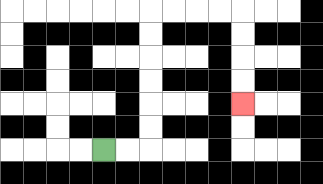{'start': '[4, 6]', 'end': '[10, 4]', 'path_directions': 'R,R,U,U,U,U,U,U,R,R,R,R,D,D,D,D', 'path_coordinates': '[[4, 6], [5, 6], [6, 6], [6, 5], [6, 4], [6, 3], [6, 2], [6, 1], [6, 0], [7, 0], [8, 0], [9, 0], [10, 0], [10, 1], [10, 2], [10, 3], [10, 4]]'}